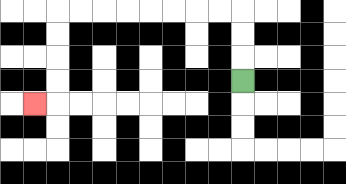{'start': '[10, 3]', 'end': '[1, 4]', 'path_directions': 'U,U,U,L,L,L,L,L,L,L,L,D,D,D,D,L', 'path_coordinates': '[[10, 3], [10, 2], [10, 1], [10, 0], [9, 0], [8, 0], [7, 0], [6, 0], [5, 0], [4, 0], [3, 0], [2, 0], [2, 1], [2, 2], [2, 3], [2, 4], [1, 4]]'}